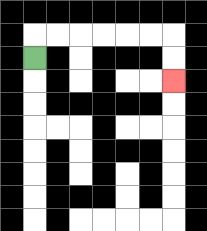{'start': '[1, 2]', 'end': '[7, 3]', 'path_directions': 'U,R,R,R,R,R,R,D,D', 'path_coordinates': '[[1, 2], [1, 1], [2, 1], [3, 1], [4, 1], [5, 1], [6, 1], [7, 1], [7, 2], [7, 3]]'}